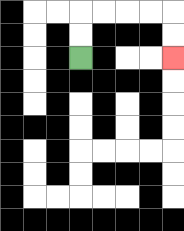{'start': '[3, 2]', 'end': '[7, 2]', 'path_directions': 'U,U,R,R,R,R,D,D', 'path_coordinates': '[[3, 2], [3, 1], [3, 0], [4, 0], [5, 0], [6, 0], [7, 0], [7, 1], [7, 2]]'}